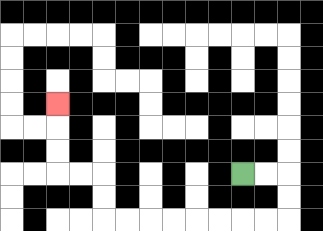{'start': '[10, 7]', 'end': '[2, 4]', 'path_directions': 'R,R,D,D,L,L,L,L,L,L,L,L,U,U,L,L,U,U,U', 'path_coordinates': '[[10, 7], [11, 7], [12, 7], [12, 8], [12, 9], [11, 9], [10, 9], [9, 9], [8, 9], [7, 9], [6, 9], [5, 9], [4, 9], [4, 8], [4, 7], [3, 7], [2, 7], [2, 6], [2, 5], [2, 4]]'}